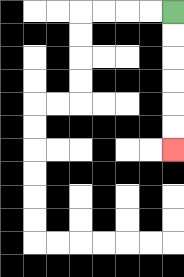{'start': '[7, 0]', 'end': '[7, 6]', 'path_directions': 'D,D,D,D,D,D', 'path_coordinates': '[[7, 0], [7, 1], [7, 2], [7, 3], [7, 4], [7, 5], [7, 6]]'}